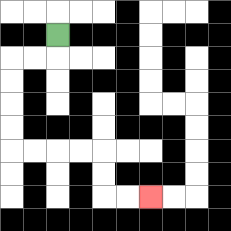{'start': '[2, 1]', 'end': '[6, 8]', 'path_directions': 'D,L,L,D,D,D,D,R,R,R,R,D,D,R,R', 'path_coordinates': '[[2, 1], [2, 2], [1, 2], [0, 2], [0, 3], [0, 4], [0, 5], [0, 6], [1, 6], [2, 6], [3, 6], [4, 6], [4, 7], [4, 8], [5, 8], [6, 8]]'}